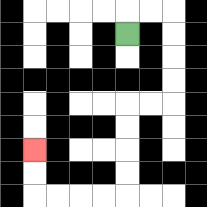{'start': '[5, 1]', 'end': '[1, 6]', 'path_directions': 'U,R,R,D,D,D,D,L,L,D,D,D,D,L,L,L,L,U,U', 'path_coordinates': '[[5, 1], [5, 0], [6, 0], [7, 0], [7, 1], [7, 2], [7, 3], [7, 4], [6, 4], [5, 4], [5, 5], [5, 6], [5, 7], [5, 8], [4, 8], [3, 8], [2, 8], [1, 8], [1, 7], [1, 6]]'}